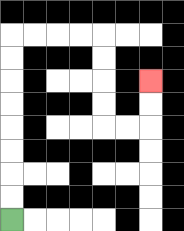{'start': '[0, 9]', 'end': '[6, 3]', 'path_directions': 'U,U,U,U,U,U,U,U,R,R,R,R,D,D,D,D,R,R,U,U', 'path_coordinates': '[[0, 9], [0, 8], [0, 7], [0, 6], [0, 5], [0, 4], [0, 3], [0, 2], [0, 1], [1, 1], [2, 1], [3, 1], [4, 1], [4, 2], [4, 3], [4, 4], [4, 5], [5, 5], [6, 5], [6, 4], [6, 3]]'}